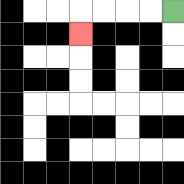{'start': '[7, 0]', 'end': '[3, 1]', 'path_directions': 'L,L,L,L,D', 'path_coordinates': '[[7, 0], [6, 0], [5, 0], [4, 0], [3, 0], [3, 1]]'}